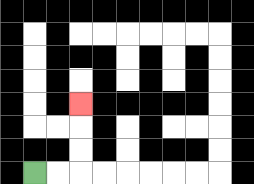{'start': '[1, 7]', 'end': '[3, 4]', 'path_directions': 'R,R,U,U,U', 'path_coordinates': '[[1, 7], [2, 7], [3, 7], [3, 6], [3, 5], [3, 4]]'}